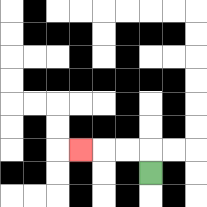{'start': '[6, 7]', 'end': '[3, 6]', 'path_directions': 'U,L,L,L', 'path_coordinates': '[[6, 7], [6, 6], [5, 6], [4, 6], [3, 6]]'}